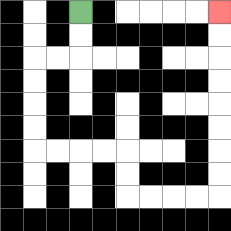{'start': '[3, 0]', 'end': '[9, 0]', 'path_directions': 'D,D,L,L,D,D,D,D,R,R,R,R,D,D,R,R,R,R,U,U,U,U,U,U,U,U', 'path_coordinates': '[[3, 0], [3, 1], [3, 2], [2, 2], [1, 2], [1, 3], [1, 4], [1, 5], [1, 6], [2, 6], [3, 6], [4, 6], [5, 6], [5, 7], [5, 8], [6, 8], [7, 8], [8, 8], [9, 8], [9, 7], [9, 6], [9, 5], [9, 4], [9, 3], [9, 2], [9, 1], [9, 0]]'}